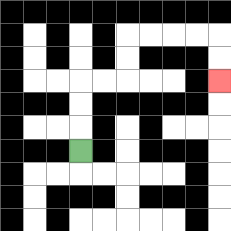{'start': '[3, 6]', 'end': '[9, 3]', 'path_directions': 'U,U,U,R,R,U,U,R,R,R,R,D,D', 'path_coordinates': '[[3, 6], [3, 5], [3, 4], [3, 3], [4, 3], [5, 3], [5, 2], [5, 1], [6, 1], [7, 1], [8, 1], [9, 1], [9, 2], [9, 3]]'}